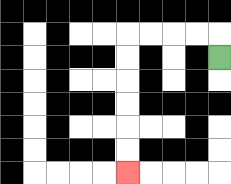{'start': '[9, 2]', 'end': '[5, 7]', 'path_directions': 'U,L,L,L,L,D,D,D,D,D,D', 'path_coordinates': '[[9, 2], [9, 1], [8, 1], [7, 1], [6, 1], [5, 1], [5, 2], [5, 3], [5, 4], [5, 5], [5, 6], [5, 7]]'}